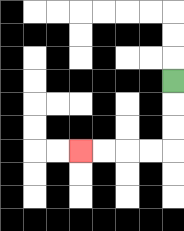{'start': '[7, 3]', 'end': '[3, 6]', 'path_directions': 'D,D,D,L,L,L,L', 'path_coordinates': '[[7, 3], [7, 4], [7, 5], [7, 6], [6, 6], [5, 6], [4, 6], [3, 6]]'}